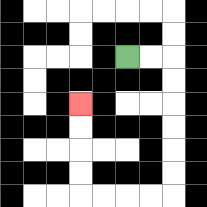{'start': '[5, 2]', 'end': '[3, 4]', 'path_directions': 'R,R,D,D,D,D,D,D,L,L,L,L,U,U,U,U', 'path_coordinates': '[[5, 2], [6, 2], [7, 2], [7, 3], [7, 4], [7, 5], [7, 6], [7, 7], [7, 8], [6, 8], [5, 8], [4, 8], [3, 8], [3, 7], [3, 6], [3, 5], [3, 4]]'}